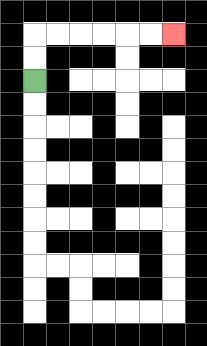{'start': '[1, 3]', 'end': '[7, 1]', 'path_directions': 'U,U,R,R,R,R,R,R', 'path_coordinates': '[[1, 3], [1, 2], [1, 1], [2, 1], [3, 1], [4, 1], [5, 1], [6, 1], [7, 1]]'}